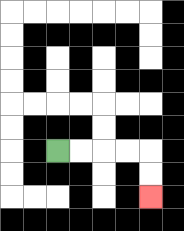{'start': '[2, 6]', 'end': '[6, 8]', 'path_directions': 'R,R,R,R,D,D', 'path_coordinates': '[[2, 6], [3, 6], [4, 6], [5, 6], [6, 6], [6, 7], [6, 8]]'}